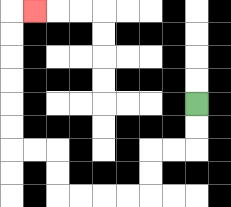{'start': '[8, 4]', 'end': '[1, 0]', 'path_directions': 'D,D,L,L,D,D,L,L,L,L,U,U,L,L,U,U,U,U,U,U,R', 'path_coordinates': '[[8, 4], [8, 5], [8, 6], [7, 6], [6, 6], [6, 7], [6, 8], [5, 8], [4, 8], [3, 8], [2, 8], [2, 7], [2, 6], [1, 6], [0, 6], [0, 5], [0, 4], [0, 3], [0, 2], [0, 1], [0, 0], [1, 0]]'}